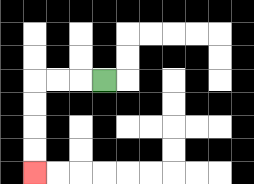{'start': '[4, 3]', 'end': '[1, 7]', 'path_directions': 'L,L,L,D,D,D,D', 'path_coordinates': '[[4, 3], [3, 3], [2, 3], [1, 3], [1, 4], [1, 5], [1, 6], [1, 7]]'}